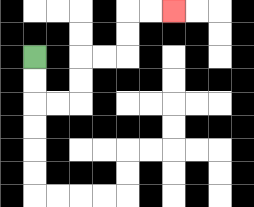{'start': '[1, 2]', 'end': '[7, 0]', 'path_directions': 'D,D,R,R,U,U,R,R,U,U,R,R', 'path_coordinates': '[[1, 2], [1, 3], [1, 4], [2, 4], [3, 4], [3, 3], [3, 2], [4, 2], [5, 2], [5, 1], [5, 0], [6, 0], [7, 0]]'}